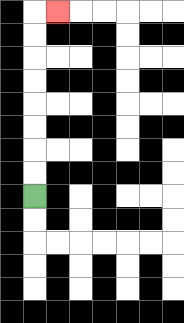{'start': '[1, 8]', 'end': '[2, 0]', 'path_directions': 'U,U,U,U,U,U,U,U,R', 'path_coordinates': '[[1, 8], [1, 7], [1, 6], [1, 5], [1, 4], [1, 3], [1, 2], [1, 1], [1, 0], [2, 0]]'}